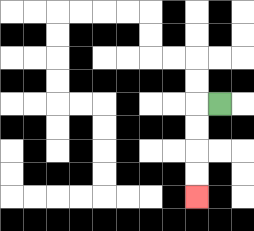{'start': '[9, 4]', 'end': '[8, 8]', 'path_directions': 'L,D,D,D,D', 'path_coordinates': '[[9, 4], [8, 4], [8, 5], [8, 6], [8, 7], [8, 8]]'}